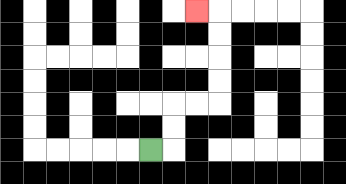{'start': '[6, 6]', 'end': '[8, 0]', 'path_directions': 'R,U,U,R,R,U,U,U,U,L', 'path_coordinates': '[[6, 6], [7, 6], [7, 5], [7, 4], [8, 4], [9, 4], [9, 3], [9, 2], [9, 1], [9, 0], [8, 0]]'}